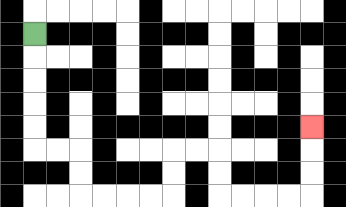{'start': '[1, 1]', 'end': '[13, 5]', 'path_directions': 'D,D,D,D,D,R,R,D,D,R,R,R,R,U,U,R,R,D,D,R,R,R,R,U,U,U', 'path_coordinates': '[[1, 1], [1, 2], [1, 3], [1, 4], [1, 5], [1, 6], [2, 6], [3, 6], [3, 7], [3, 8], [4, 8], [5, 8], [6, 8], [7, 8], [7, 7], [7, 6], [8, 6], [9, 6], [9, 7], [9, 8], [10, 8], [11, 8], [12, 8], [13, 8], [13, 7], [13, 6], [13, 5]]'}